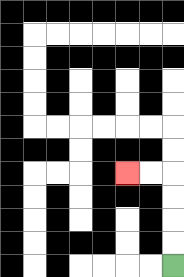{'start': '[7, 11]', 'end': '[5, 7]', 'path_directions': 'U,U,U,U,L,L', 'path_coordinates': '[[7, 11], [7, 10], [7, 9], [7, 8], [7, 7], [6, 7], [5, 7]]'}